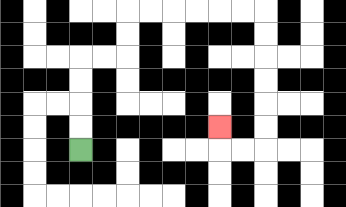{'start': '[3, 6]', 'end': '[9, 5]', 'path_directions': 'U,U,U,U,R,R,U,U,R,R,R,R,R,R,D,D,D,D,D,D,L,L,U', 'path_coordinates': '[[3, 6], [3, 5], [3, 4], [3, 3], [3, 2], [4, 2], [5, 2], [5, 1], [5, 0], [6, 0], [7, 0], [8, 0], [9, 0], [10, 0], [11, 0], [11, 1], [11, 2], [11, 3], [11, 4], [11, 5], [11, 6], [10, 6], [9, 6], [9, 5]]'}